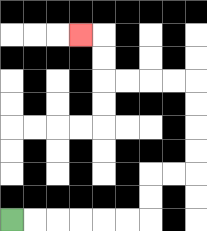{'start': '[0, 9]', 'end': '[3, 1]', 'path_directions': 'R,R,R,R,R,R,U,U,R,R,U,U,U,U,L,L,L,L,U,U,L', 'path_coordinates': '[[0, 9], [1, 9], [2, 9], [3, 9], [4, 9], [5, 9], [6, 9], [6, 8], [6, 7], [7, 7], [8, 7], [8, 6], [8, 5], [8, 4], [8, 3], [7, 3], [6, 3], [5, 3], [4, 3], [4, 2], [4, 1], [3, 1]]'}